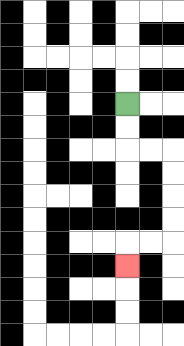{'start': '[5, 4]', 'end': '[5, 11]', 'path_directions': 'D,D,R,R,D,D,D,D,L,L,D', 'path_coordinates': '[[5, 4], [5, 5], [5, 6], [6, 6], [7, 6], [7, 7], [7, 8], [7, 9], [7, 10], [6, 10], [5, 10], [5, 11]]'}